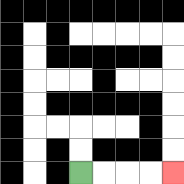{'start': '[3, 7]', 'end': '[7, 7]', 'path_directions': 'R,R,R,R', 'path_coordinates': '[[3, 7], [4, 7], [5, 7], [6, 7], [7, 7]]'}